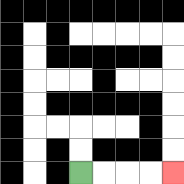{'start': '[3, 7]', 'end': '[7, 7]', 'path_directions': 'R,R,R,R', 'path_coordinates': '[[3, 7], [4, 7], [5, 7], [6, 7], [7, 7]]'}